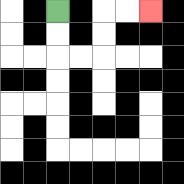{'start': '[2, 0]', 'end': '[6, 0]', 'path_directions': 'D,D,R,R,U,U,R,R', 'path_coordinates': '[[2, 0], [2, 1], [2, 2], [3, 2], [4, 2], [4, 1], [4, 0], [5, 0], [6, 0]]'}